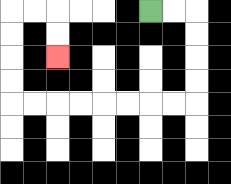{'start': '[6, 0]', 'end': '[2, 2]', 'path_directions': 'R,R,D,D,D,D,L,L,L,L,L,L,L,L,U,U,U,U,R,R,D,D', 'path_coordinates': '[[6, 0], [7, 0], [8, 0], [8, 1], [8, 2], [8, 3], [8, 4], [7, 4], [6, 4], [5, 4], [4, 4], [3, 4], [2, 4], [1, 4], [0, 4], [0, 3], [0, 2], [0, 1], [0, 0], [1, 0], [2, 0], [2, 1], [2, 2]]'}